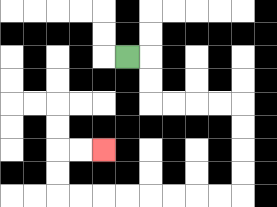{'start': '[5, 2]', 'end': '[4, 6]', 'path_directions': 'R,D,D,R,R,R,R,D,D,D,D,L,L,L,L,L,L,L,L,U,U,R,R', 'path_coordinates': '[[5, 2], [6, 2], [6, 3], [6, 4], [7, 4], [8, 4], [9, 4], [10, 4], [10, 5], [10, 6], [10, 7], [10, 8], [9, 8], [8, 8], [7, 8], [6, 8], [5, 8], [4, 8], [3, 8], [2, 8], [2, 7], [2, 6], [3, 6], [4, 6]]'}